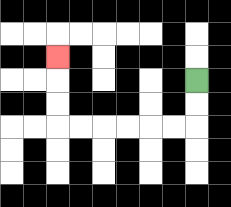{'start': '[8, 3]', 'end': '[2, 2]', 'path_directions': 'D,D,L,L,L,L,L,L,U,U,U', 'path_coordinates': '[[8, 3], [8, 4], [8, 5], [7, 5], [6, 5], [5, 5], [4, 5], [3, 5], [2, 5], [2, 4], [2, 3], [2, 2]]'}